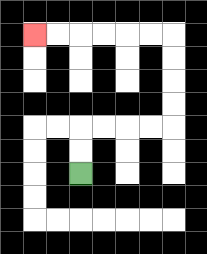{'start': '[3, 7]', 'end': '[1, 1]', 'path_directions': 'U,U,R,R,R,R,U,U,U,U,L,L,L,L,L,L', 'path_coordinates': '[[3, 7], [3, 6], [3, 5], [4, 5], [5, 5], [6, 5], [7, 5], [7, 4], [7, 3], [7, 2], [7, 1], [6, 1], [5, 1], [4, 1], [3, 1], [2, 1], [1, 1]]'}